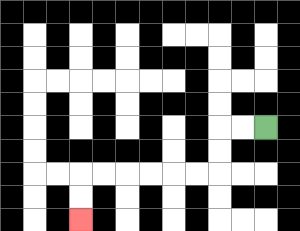{'start': '[11, 5]', 'end': '[3, 9]', 'path_directions': 'L,L,D,D,L,L,L,L,L,L,D,D', 'path_coordinates': '[[11, 5], [10, 5], [9, 5], [9, 6], [9, 7], [8, 7], [7, 7], [6, 7], [5, 7], [4, 7], [3, 7], [3, 8], [3, 9]]'}